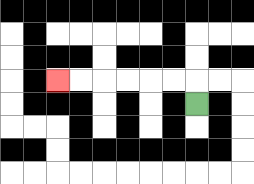{'start': '[8, 4]', 'end': '[2, 3]', 'path_directions': 'U,L,L,L,L,L,L', 'path_coordinates': '[[8, 4], [8, 3], [7, 3], [6, 3], [5, 3], [4, 3], [3, 3], [2, 3]]'}